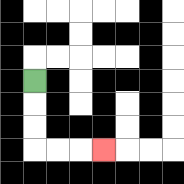{'start': '[1, 3]', 'end': '[4, 6]', 'path_directions': 'D,D,D,R,R,R', 'path_coordinates': '[[1, 3], [1, 4], [1, 5], [1, 6], [2, 6], [3, 6], [4, 6]]'}